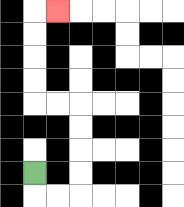{'start': '[1, 7]', 'end': '[2, 0]', 'path_directions': 'D,R,R,U,U,U,U,L,L,U,U,U,U,R', 'path_coordinates': '[[1, 7], [1, 8], [2, 8], [3, 8], [3, 7], [3, 6], [3, 5], [3, 4], [2, 4], [1, 4], [1, 3], [1, 2], [1, 1], [1, 0], [2, 0]]'}